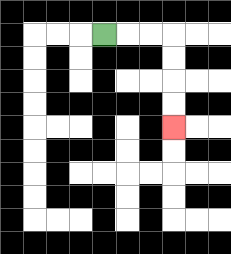{'start': '[4, 1]', 'end': '[7, 5]', 'path_directions': 'R,R,R,D,D,D,D', 'path_coordinates': '[[4, 1], [5, 1], [6, 1], [7, 1], [7, 2], [7, 3], [7, 4], [7, 5]]'}